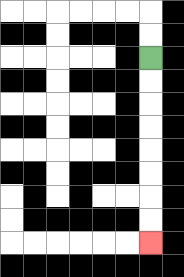{'start': '[6, 2]', 'end': '[6, 10]', 'path_directions': 'D,D,D,D,D,D,D,D', 'path_coordinates': '[[6, 2], [6, 3], [6, 4], [6, 5], [6, 6], [6, 7], [6, 8], [6, 9], [6, 10]]'}